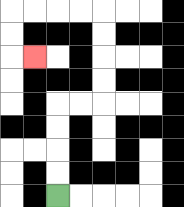{'start': '[2, 8]', 'end': '[1, 2]', 'path_directions': 'U,U,U,U,R,R,U,U,U,U,L,L,L,L,D,D,R', 'path_coordinates': '[[2, 8], [2, 7], [2, 6], [2, 5], [2, 4], [3, 4], [4, 4], [4, 3], [4, 2], [4, 1], [4, 0], [3, 0], [2, 0], [1, 0], [0, 0], [0, 1], [0, 2], [1, 2]]'}